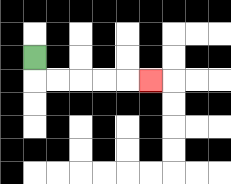{'start': '[1, 2]', 'end': '[6, 3]', 'path_directions': 'D,R,R,R,R,R', 'path_coordinates': '[[1, 2], [1, 3], [2, 3], [3, 3], [4, 3], [5, 3], [6, 3]]'}